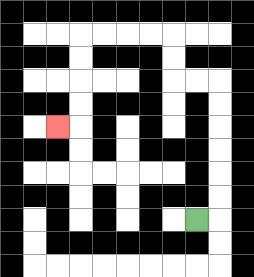{'start': '[8, 9]', 'end': '[2, 5]', 'path_directions': 'R,U,U,U,U,U,U,L,L,U,U,L,L,L,L,D,D,D,D,L', 'path_coordinates': '[[8, 9], [9, 9], [9, 8], [9, 7], [9, 6], [9, 5], [9, 4], [9, 3], [8, 3], [7, 3], [7, 2], [7, 1], [6, 1], [5, 1], [4, 1], [3, 1], [3, 2], [3, 3], [3, 4], [3, 5], [2, 5]]'}